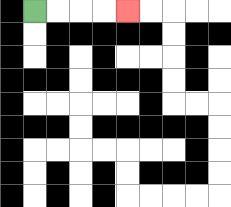{'start': '[1, 0]', 'end': '[5, 0]', 'path_directions': 'R,R,R,R', 'path_coordinates': '[[1, 0], [2, 0], [3, 0], [4, 0], [5, 0]]'}